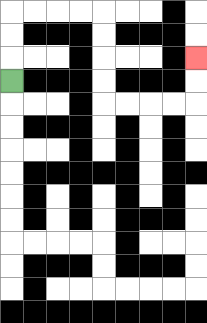{'start': '[0, 3]', 'end': '[8, 2]', 'path_directions': 'U,U,U,R,R,R,R,D,D,D,D,R,R,R,R,U,U', 'path_coordinates': '[[0, 3], [0, 2], [0, 1], [0, 0], [1, 0], [2, 0], [3, 0], [4, 0], [4, 1], [4, 2], [4, 3], [4, 4], [5, 4], [6, 4], [7, 4], [8, 4], [8, 3], [8, 2]]'}